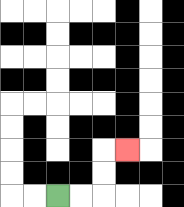{'start': '[2, 8]', 'end': '[5, 6]', 'path_directions': 'R,R,U,U,R', 'path_coordinates': '[[2, 8], [3, 8], [4, 8], [4, 7], [4, 6], [5, 6]]'}